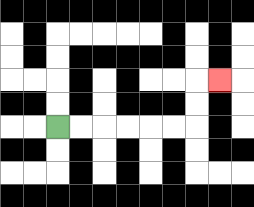{'start': '[2, 5]', 'end': '[9, 3]', 'path_directions': 'R,R,R,R,R,R,U,U,R', 'path_coordinates': '[[2, 5], [3, 5], [4, 5], [5, 5], [6, 5], [7, 5], [8, 5], [8, 4], [8, 3], [9, 3]]'}